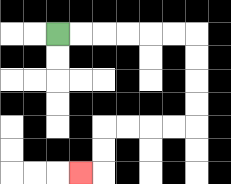{'start': '[2, 1]', 'end': '[3, 7]', 'path_directions': 'R,R,R,R,R,R,D,D,D,D,L,L,L,L,D,D,L', 'path_coordinates': '[[2, 1], [3, 1], [4, 1], [5, 1], [6, 1], [7, 1], [8, 1], [8, 2], [8, 3], [8, 4], [8, 5], [7, 5], [6, 5], [5, 5], [4, 5], [4, 6], [4, 7], [3, 7]]'}